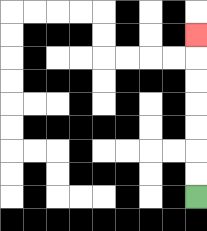{'start': '[8, 8]', 'end': '[8, 1]', 'path_directions': 'U,U,U,U,U,U,U', 'path_coordinates': '[[8, 8], [8, 7], [8, 6], [8, 5], [8, 4], [8, 3], [8, 2], [8, 1]]'}